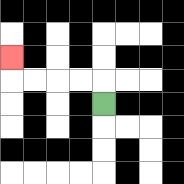{'start': '[4, 4]', 'end': '[0, 2]', 'path_directions': 'U,L,L,L,L,U', 'path_coordinates': '[[4, 4], [4, 3], [3, 3], [2, 3], [1, 3], [0, 3], [0, 2]]'}